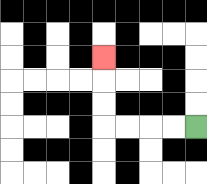{'start': '[8, 5]', 'end': '[4, 2]', 'path_directions': 'L,L,L,L,U,U,U', 'path_coordinates': '[[8, 5], [7, 5], [6, 5], [5, 5], [4, 5], [4, 4], [4, 3], [4, 2]]'}